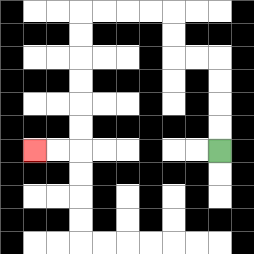{'start': '[9, 6]', 'end': '[1, 6]', 'path_directions': 'U,U,U,U,L,L,U,U,L,L,L,L,D,D,D,D,D,D,L,L', 'path_coordinates': '[[9, 6], [9, 5], [9, 4], [9, 3], [9, 2], [8, 2], [7, 2], [7, 1], [7, 0], [6, 0], [5, 0], [4, 0], [3, 0], [3, 1], [3, 2], [3, 3], [3, 4], [3, 5], [3, 6], [2, 6], [1, 6]]'}